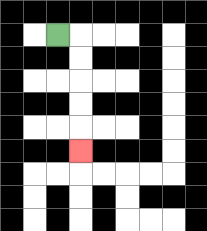{'start': '[2, 1]', 'end': '[3, 6]', 'path_directions': 'R,D,D,D,D,D', 'path_coordinates': '[[2, 1], [3, 1], [3, 2], [3, 3], [3, 4], [3, 5], [3, 6]]'}